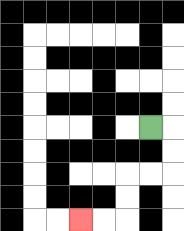{'start': '[6, 5]', 'end': '[3, 9]', 'path_directions': 'R,D,D,L,L,D,D,L,L', 'path_coordinates': '[[6, 5], [7, 5], [7, 6], [7, 7], [6, 7], [5, 7], [5, 8], [5, 9], [4, 9], [3, 9]]'}